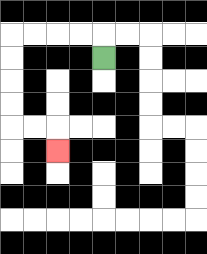{'start': '[4, 2]', 'end': '[2, 6]', 'path_directions': 'U,L,L,L,L,D,D,D,D,R,R,D', 'path_coordinates': '[[4, 2], [4, 1], [3, 1], [2, 1], [1, 1], [0, 1], [0, 2], [0, 3], [0, 4], [0, 5], [1, 5], [2, 5], [2, 6]]'}